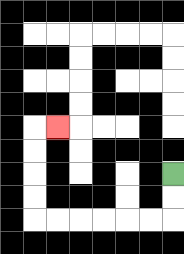{'start': '[7, 7]', 'end': '[2, 5]', 'path_directions': 'D,D,L,L,L,L,L,L,U,U,U,U,R', 'path_coordinates': '[[7, 7], [7, 8], [7, 9], [6, 9], [5, 9], [4, 9], [3, 9], [2, 9], [1, 9], [1, 8], [1, 7], [1, 6], [1, 5], [2, 5]]'}